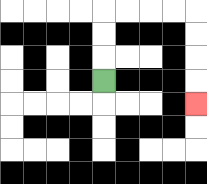{'start': '[4, 3]', 'end': '[8, 4]', 'path_directions': 'U,U,U,R,R,R,R,D,D,D,D', 'path_coordinates': '[[4, 3], [4, 2], [4, 1], [4, 0], [5, 0], [6, 0], [7, 0], [8, 0], [8, 1], [8, 2], [8, 3], [8, 4]]'}